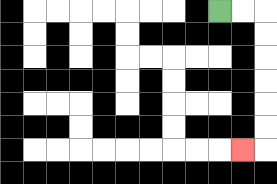{'start': '[9, 0]', 'end': '[10, 6]', 'path_directions': 'R,R,D,D,D,D,D,D,L', 'path_coordinates': '[[9, 0], [10, 0], [11, 0], [11, 1], [11, 2], [11, 3], [11, 4], [11, 5], [11, 6], [10, 6]]'}